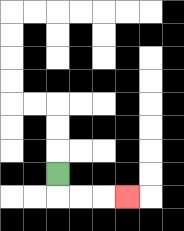{'start': '[2, 7]', 'end': '[5, 8]', 'path_directions': 'D,R,R,R', 'path_coordinates': '[[2, 7], [2, 8], [3, 8], [4, 8], [5, 8]]'}